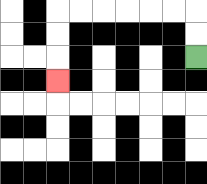{'start': '[8, 2]', 'end': '[2, 3]', 'path_directions': 'U,U,L,L,L,L,L,L,D,D,D', 'path_coordinates': '[[8, 2], [8, 1], [8, 0], [7, 0], [6, 0], [5, 0], [4, 0], [3, 0], [2, 0], [2, 1], [2, 2], [2, 3]]'}